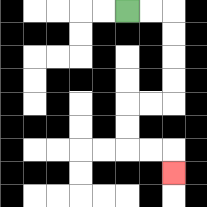{'start': '[5, 0]', 'end': '[7, 7]', 'path_directions': 'R,R,D,D,D,D,L,L,D,D,R,R,D', 'path_coordinates': '[[5, 0], [6, 0], [7, 0], [7, 1], [7, 2], [7, 3], [7, 4], [6, 4], [5, 4], [5, 5], [5, 6], [6, 6], [7, 6], [7, 7]]'}